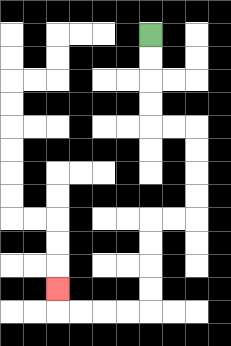{'start': '[6, 1]', 'end': '[2, 12]', 'path_directions': 'D,D,D,D,R,R,D,D,D,D,L,L,D,D,D,D,L,L,L,L,U', 'path_coordinates': '[[6, 1], [6, 2], [6, 3], [6, 4], [6, 5], [7, 5], [8, 5], [8, 6], [8, 7], [8, 8], [8, 9], [7, 9], [6, 9], [6, 10], [6, 11], [6, 12], [6, 13], [5, 13], [4, 13], [3, 13], [2, 13], [2, 12]]'}